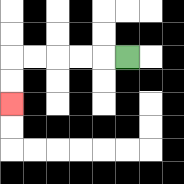{'start': '[5, 2]', 'end': '[0, 4]', 'path_directions': 'L,L,L,L,L,D,D', 'path_coordinates': '[[5, 2], [4, 2], [3, 2], [2, 2], [1, 2], [0, 2], [0, 3], [0, 4]]'}